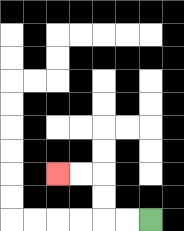{'start': '[6, 9]', 'end': '[2, 7]', 'path_directions': 'L,L,U,U,L,L', 'path_coordinates': '[[6, 9], [5, 9], [4, 9], [4, 8], [4, 7], [3, 7], [2, 7]]'}